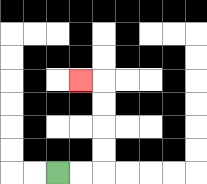{'start': '[2, 7]', 'end': '[3, 3]', 'path_directions': 'R,R,U,U,U,U,L', 'path_coordinates': '[[2, 7], [3, 7], [4, 7], [4, 6], [4, 5], [4, 4], [4, 3], [3, 3]]'}